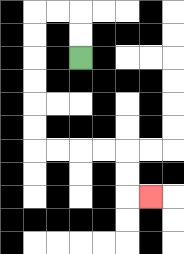{'start': '[3, 2]', 'end': '[6, 8]', 'path_directions': 'U,U,L,L,D,D,D,D,D,D,R,R,R,R,D,D,R', 'path_coordinates': '[[3, 2], [3, 1], [3, 0], [2, 0], [1, 0], [1, 1], [1, 2], [1, 3], [1, 4], [1, 5], [1, 6], [2, 6], [3, 6], [4, 6], [5, 6], [5, 7], [5, 8], [6, 8]]'}